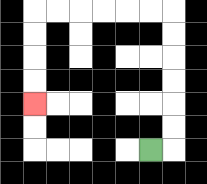{'start': '[6, 6]', 'end': '[1, 4]', 'path_directions': 'R,U,U,U,U,U,U,L,L,L,L,L,L,D,D,D,D', 'path_coordinates': '[[6, 6], [7, 6], [7, 5], [7, 4], [7, 3], [7, 2], [7, 1], [7, 0], [6, 0], [5, 0], [4, 0], [3, 0], [2, 0], [1, 0], [1, 1], [1, 2], [1, 3], [1, 4]]'}